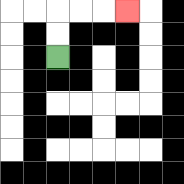{'start': '[2, 2]', 'end': '[5, 0]', 'path_directions': 'U,U,R,R,R', 'path_coordinates': '[[2, 2], [2, 1], [2, 0], [3, 0], [4, 0], [5, 0]]'}